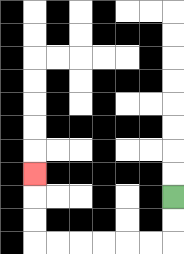{'start': '[7, 8]', 'end': '[1, 7]', 'path_directions': 'D,D,L,L,L,L,L,L,U,U,U', 'path_coordinates': '[[7, 8], [7, 9], [7, 10], [6, 10], [5, 10], [4, 10], [3, 10], [2, 10], [1, 10], [1, 9], [1, 8], [1, 7]]'}